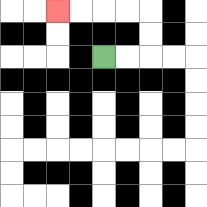{'start': '[4, 2]', 'end': '[2, 0]', 'path_directions': 'R,R,U,U,L,L,L,L', 'path_coordinates': '[[4, 2], [5, 2], [6, 2], [6, 1], [6, 0], [5, 0], [4, 0], [3, 0], [2, 0]]'}